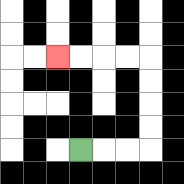{'start': '[3, 6]', 'end': '[2, 2]', 'path_directions': 'R,R,R,U,U,U,U,L,L,L,L', 'path_coordinates': '[[3, 6], [4, 6], [5, 6], [6, 6], [6, 5], [6, 4], [6, 3], [6, 2], [5, 2], [4, 2], [3, 2], [2, 2]]'}